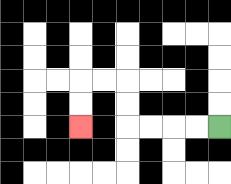{'start': '[9, 5]', 'end': '[3, 5]', 'path_directions': 'L,L,L,L,U,U,L,L,D,D', 'path_coordinates': '[[9, 5], [8, 5], [7, 5], [6, 5], [5, 5], [5, 4], [5, 3], [4, 3], [3, 3], [3, 4], [3, 5]]'}